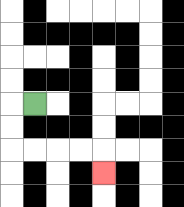{'start': '[1, 4]', 'end': '[4, 7]', 'path_directions': 'L,D,D,R,R,R,R,D', 'path_coordinates': '[[1, 4], [0, 4], [0, 5], [0, 6], [1, 6], [2, 6], [3, 6], [4, 6], [4, 7]]'}